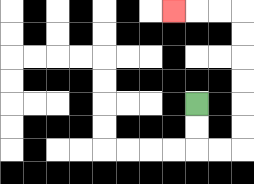{'start': '[8, 4]', 'end': '[7, 0]', 'path_directions': 'D,D,R,R,U,U,U,U,U,U,L,L,L', 'path_coordinates': '[[8, 4], [8, 5], [8, 6], [9, 6], [10, 6], [10, 5], [10, 4], [10, 3], [10, 2], [10, 1], [10, 0], [9, 0], [8, 0], [7, 0]]'}